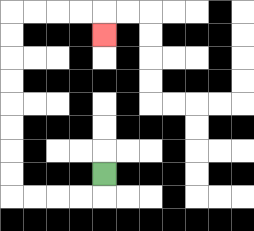{'start': '[4, 7]', 'end': '[4, 1]', 'path_directions': 'D,L,L,L,L,U,U,U,U,U,U,U,U,R,R,R,R,D', 'path_coordinates': '[[4, 7], [4, 8], [3, 8], [2, 8], [1, 8], [0, 8], [0, 7], [0, 6], [0, 5], [0, 4], [0, 3], [0, 2], [0, 1], [0, 0], [1, 0], [2, 0], [3, 0], [4, 0], [4, 1]]'}